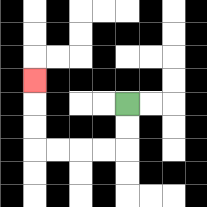{'start': '[5, 4]', 'end': '[1, 3]', 'path_directions': 'D,D,L,L,L,L,U,U,U', 'path_coordinates': '[[5, 4], [5, 5], [5, 6], [4, 6], [3, 6], [2, 6], [1, 6], [1, 5], [1, 4], [1, 3]]'}